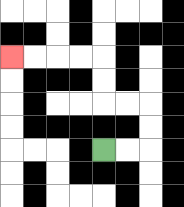{'start': '[4, 6]', 'end': '[0, 2]', 'path_directions': 'R,R,U,U,L,L,U,U,L,L,L,L', 'path_coordinates': '[[4, 6], [5, 6], [6, 6], [6, 5], [6, 4], [5, 4], [4, 4], [4, 3], [4, 2], [3, 2], [2, 2], [1, 2], [0, 2]]'}